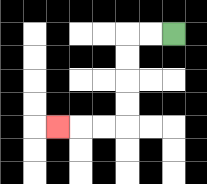{'start': '[7, 1]', 'end': '[2, 5]', 'path_directions': 'L,L,D,D,D,D,L,L,L', 'path_coordinates': '[[7, 1], [6, 1], [5, 1], [5, 2], [5, 3], [5, 4], [5, 5], [4, 5], [3, 5], [2, 5]]'}